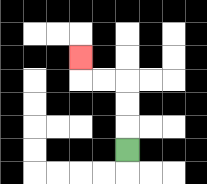{'start': '[5, 6]', 'end': '[3, 2]', 'path_directions': 'U,U,U,L,L,U', 'path_coordinates': '[[5, 6], [5, 5], [5, 4], [5, 3], [4, 3], [3, 3], [3, 2]]'}